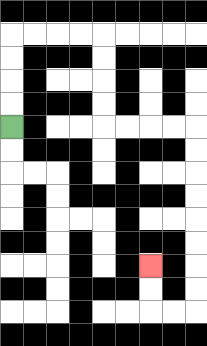{'start': '[0, 5]', 'end': '[6, 11]', 'path_directions': 'U,U,U,U,R,R,R,R,D,D,D,D,R,R,R,R,D,D,D,D,D,D,D,D,L,L,U,U', 'path_coordinates': '[[0, 5], [0, 4], [0, 3], [0, 2], [0, 1], [1, 1], [2, 1], [3, 1], [4, 1], [4, 2], [4, 3], [4, 4], [4, 5], [5, 5], [6, 5], [7, 5], [8, 5], [8, 6], [8, 7], [8, 8], [8, 9], [8, 10], [8, 11], [8, 12], [8, 13], [7, 13], [6, 13], [6, 12], [6, 11]]'}